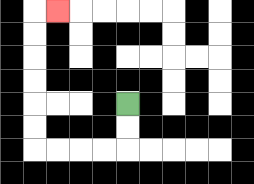{'start': '[5, 4]', 'end': '[2, 0]', 'path_directions': 'D,D,L,L,L,L,U,U,U,U,U,U,R', 'path_coordinates': '[[5, 4], [5, 5], [5, 6], [4, 6], [3, 6], [2, 6], [1, 6], [1, 5], [1, 4], [1, 3], [1, 2], [1, 1], [1, 0], [2, 0]]'}